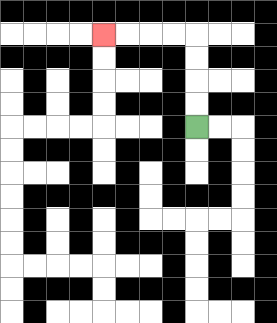{'start': '[8, 5]', 'end': '[4, 1]', 'path_directions': 'U,U,U,U,L,L,L,L', 'path_coordinates': '[[8, 5], [8, 4], [8, 3], [8, 2], [8, 1], [7, 1], [6, 1], [5, 1], [4, 1]]'}